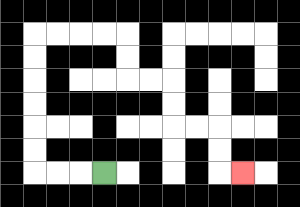{'start': '[4, 7]', 'end': '[10, 7]', 'path_directions': 'L,L,L,U,U,U,U,U,U,R,R,R,R,D,D,R,R,D,D,R,R,D,D,R', 'path_coordinates': '[[4, 7], [3, 7], [2, 7], [1, 7], [1, 6], [1, 5], [1, 4], [1, 3], [1, 2], [1, 1], [2, 1], [3, 1], [4, 1], [5, 1], [5, 2], [5, 3], [6, 3], [7, 3], [7, 4], [7, 5], [8, 5], [9, 5], [9, 6], [9, 7], [10, 7]]'}